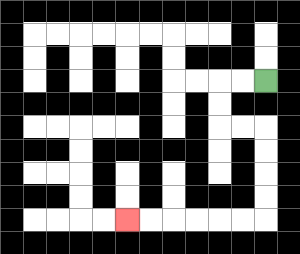{'start': '[11, 3]', 'end': '[5, 9]', 'path_directions': 'L,L,D,D,R,R,D,D,D,D,L,L,L,L,L,L', 'path_coordinates': '[[11, 3], [10, 3], [9, 3], [9, 4], [9, 5], [10, 5], [11, 5], [11, 6], [11, 7], [11, 8], [11, 9], [10, 9], [9, 9], [8, 9], [7, 9], [6, 9], [5, 9]]'}